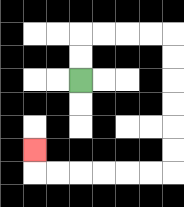{'start': '[3, 3]', 'end': '[1, 6]', 'path_directions': 'U,U,R,R,R,R,D,D,D,D,D,D,L,L,L,L,L,L,U', 'path_coordinates': '[[3, 3], [3, 2], [3, 1], [4, 1], [5, 1], [6, 1], [7, 1], [7, 2], [7, 3], [7, 4], [7, 5], [7, 6], [7, 7], [6, 7], [5, 7], [4, 7], [3, 7], [2, 7], [1, 7], [1, 6]]'}